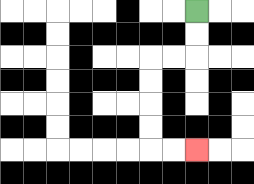{'start': '[8, 0]', 'end': '[8, 6]', 'path_directions': 'D,D,L,L,D,D,D,D,R,R', 'path_coordinates': '[[8, 0], [8, 1], [8, 2], [7, 2], [6, 2], [6, 3], [6, 4], [6, 5], [6, 6], [7, 6], [8, 6]]'}